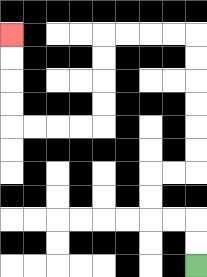{'start': '[8, 11]', 'end': '[0, 1]', 'path_directions': 'U,U,L,L,U,U,R,R,U,U,U,U,U,U,L,L,L,L,D,D,D,D,L,L,L,L,U,U,U,U', 'path_coordinates': '[[8, 11], [8, 10], [8, 9], [7, 9], [6, 9], [6, 8], [6, 7], [7, 7], [8, 7], [8, 6], [8, 5], [8, 4], [8, 3], [8, 2], [8, 1], [7, 1], [6, 1], [5, 1], [4, 1], [4, 2], [4, 3], [4, 4], [4, 5], [3, 5], [2, 5], [1, 5], [0, 5], [0, 4], [0, 3], [0, 2], [0, 1]]'}